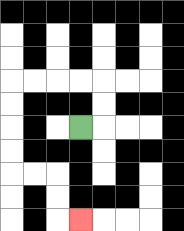{'start': '[3, 5]', 'end': '[3, 9]', 'path_directions': 'R,U,U,L,L,L,L,D,D,D,D,R,R,D,D,R', 'path_coordinates': '[[3, 5], [4, 5], [4, 4], [4, 3], [3, 3], [2, 3], [1, 3], [0, 3], [0, 4], [0, 5], [0, 6], [0, 7], [1, 7], [2, 7], [2, 8], [2, 9], [3, 9]]'}